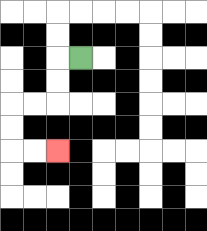{'start': '[3, 2]', 'end': '[2, 6]', 'path_directions': 'L,D,D,L,L,D,D,R,R', 'path_coordinates': '[[3, 2], [2, 2], [2, 3], [2, 4], [1, 4], [0, 4], [0, 5], [0, 6], [1, 6], [2, 6]]'}